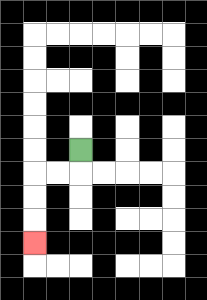{'start': '[3, 6]', 'end': '[1, 10]', 'path_directions': 'D,L,L,D,D,D', 'path_coordinates': '[[3, 6], [3, 7], [2, 7], [1, 7], [1, 8], [1, 9], [1, 10]]'}